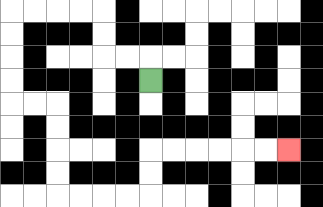{'start': '[6, 3]', 'end': '[12, 6]', 'path_directions': 'U,L,L,U,U,L,L,L,L,D,D,D,D,R,R,D,D,D,D,R,R,R,R,U,U,R,R,R,R,R,R', 'path_coordinates': '[[6, 3], [6, 2], [5, 2], [4, 2], [4, 1], [4, 0], [3, 0], [2, 0], [1, 0], [0, 0], [0, 1], [0, 2], [0, 3], [0, 4], [1, 4], [2, 4], [2, 5], [2, 6], [2, 7], [2, 8], [3, 8], [4, 8], [5, 8], [6, 8], [6, 7], [6, 6], [7, 6], [8, 6], [9, 6], [10, 6], [11, 6], [12, 6]]'}